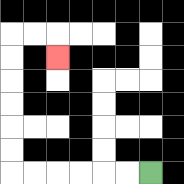{'start': '[6, 7]', 'end': '[2, 2]', 'path_directions': 'L,L,L,L,L,L,U,U,U,U,U,U,R,R,D', 'path_coordinates': '[[6, 7], [5, 7], [4, 7], [3, 7], [2, 7], [1, 7], [0, 7], [0, 6], [0, 5], [0, 4], [0, 3], [0, 2], [0, 1], [1, 1], [2, 1], [2, 2]]'}